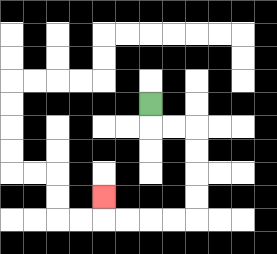{'start': '[6, 4]', 'end': '[4, 8]', 'path_directions': 'D,R,R,D,D,D,D,L,L,L,L,U', 'path_coordinates': '[[6, 4], [6, 5], [7, 5], [8, 5], [8, 6], [8, 7], [8, 8], [8, 9], [7, 9], [6, 9], [5, 9], [4, 9], [4, 8]]'}